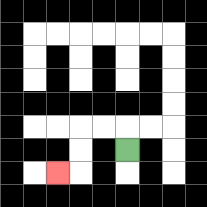{'start': '[5, 6]', 'end': '[2, 7]', 'path_directions': 'U,L,L,D,D,L', 'path_coordinates': '[[5, 6], [5, 5], [4, 5], [3, 5], [3, 6], [3, 7], [2, 7]]'}